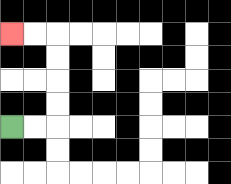{'start': '[0, 5]', 'end': '[0, 1]', 'path_directions': 'R,R,U,U,U,U,L,L', 'path_coordinates': '[[0, 5], [1, 5], [2, 5], [2, 4], [2, 3], [2, 2], [2, 1], [1, 1], [0, 1]]'}